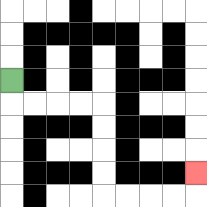{'start': '[0, 3]', 'end': '[8, 7]', 'path_directions': 'D,R,R,R,R,D,D,D,D,R,R,R,R,U', 'path_coordinates': '[[0, 3], [0, 4], [1, 4], [2, 4], [3, 4], [4, 4], [4, 5], [4, 6], [4, 7], [4, 8], [5, 8], [6, 8], [7, 8], [8, 8], [8, 7]]'}